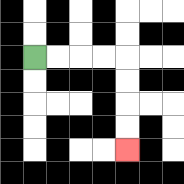{'start': '[1, 2]', 'end': '[5, 6]', 'path_directions': 'R,R,R,R,D,D,D,D', 'path_coordinates': '[[1, 2], [2, 2], [3, 2], [4, 2], [5, 2], [5, 3], [5, 4], [5, 5], [5, 6]]'}